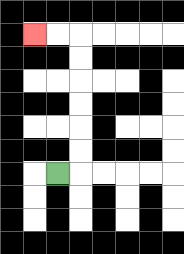{'start': '[2, 7]', 'end': '[1, 1]', 'path_directions': 'R,U,U,U,U,U,U,L,L', 'path_coordinates': '[[2, 7], [3, 7], [3, 6], [3, 5], [3, 4], [3, 3], [3, 2], [3, 1], [2, 1], [1, 1]]'}